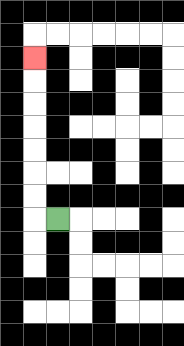{'start': '[2, 9]', 'end': '[1, 2]', 'path_directions': 'L,U,U,U,U,U,U,U', 'path_coordinates': '[[2, 9], [1, 9], [1, 8], [1, 7], [1, 6], [1, 5], [1, 4], [1, 3], [1, 2]]'}